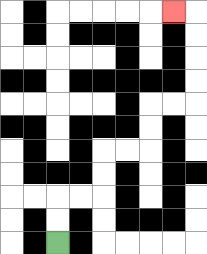{'start': '[2, 10]', 'end': '[7, 0]', 'path_directions': 'U,U,R,R,U,U,R,R,U,U,R,R,U,U,U,U,L', 'path_coordinates': '[[2, 10], [2, 9], [2, 8], [3, 8], [4, 8], [4, 7], [4, 6], [5, 6], [6, 6], [6, 5], [6, 4], [7, 4], [8, 4], [8, 3], [8, 2], [8, 1], [8, 0], [7, 0]]'}